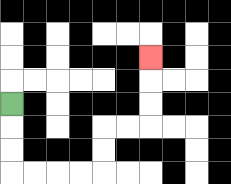{'start': '[0, 4]', 'end': '[6, 2]', 'path_directions': 'D,D,D,R,R,R,R,U,U,R,R,U,U,U', 'path_coordinates': '[[0, 4], [0, 5], [0, 6], [0, 7], [1, 7], [2, 7], [3, 7], [4, 7], [4, 6], [4, 5], [5, 5], [6, 5], [6, 4], [6, 3], [6, 2]]'}